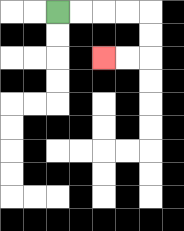{'start': '[2, 0]', 'end': '[4, 2]', 'path_directions': 'R,R,R,R,D,D,L,L', 'path_coordinates': '[[2, 0], [3, 0], [4, 0], [5, 0], [6, 0], [6, 1], [6, 2], [5, 2], [4, 2]]'}